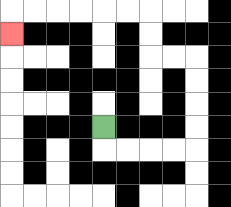{'start': '[4, 5]', 'end': '[0, 1]', 'path_directions': 'D,R,R,R,R,U,U,U,U,L,L,U,U,L,L,L,L,L,L,D', 'path_coordinates': '[[4, 5], [4, 6], [5, 6], [6, 6], [7, 6], [8, 6], [8, 5], [8, 4], [8, 3], [8, 2], [7, 2], [6, 2], [6, 1], [6, 0], [5, 0], [4, 0], [3, 0], [2, 0], [1, 0], [0, 0], [0, 1]]'}